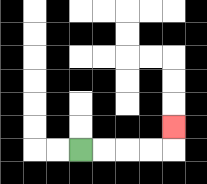{'start': '[3, 6]', 'end': '[7, 5]', 'path_directions': 'R,R,R,R,U', 'path_coordinates': '[[3, 6], [4, 6], [5, 6], [6, 6], [7, 6], [7, 5]]'}